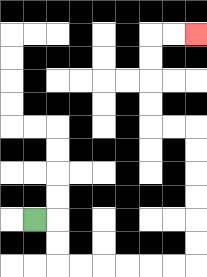{'start': '[1, 9]', 'end': '[8, 1]', 'path_directions': 'R,D,D,R,R,R,R,R,R,U,U,U,U,U,U,L,L,U,U,U,U,R,R', 'path_coordinates': '[[1, 9], [2, 9], [2, 10], [2, 11], [3, 11], [4, 11], [5, 11], [6, 11], [7, 11], [8, 11], [8, 10], [8, 9], [8, 8], [8, 7], [8, 6], [8, 5], [7, 5], [6, 5], [6, 4], [6, 3], [6, 2], [6, 1], [7, 1], [8, 1]]'}